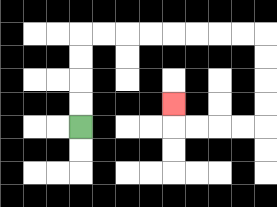{'start': '[3, 5]', 'end': '[7, 4]', 'path_directions': 'U,U,U,U,R,R,R,R,R,R,R,R,D,D,D,D,L,L,L,L,U', 'path_coordinates': '[[3, 5], [3, 4], [3, 3], [3, 2], [3, 1], [4, 1], [5, 1], [6, 1], [7, 1], [8, 1], [9, 1], [10, 1], [11, 1], [11, 2], [11, 3], [11, 4], [11, 5], [10, 5], [9, 5], [8, 5], [7, 5], [7, 4]]'}